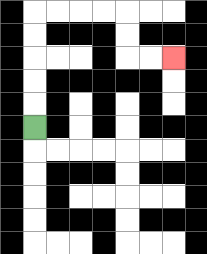{'start': '[1, 5]', 'end': '[7, 2]', 'path_directions': 'U,U,U,U,U,R,R,R,R,D,D,R,R', 'path_coordinates': '[[1, 5], [1, 4], [1, 3], [1, 2], [1, 1], [1, 0], [2, 0], [3, 0], [4, 0], [5, 0], [5, 1], [5, 2], [6, 2], [7, 2]]'}